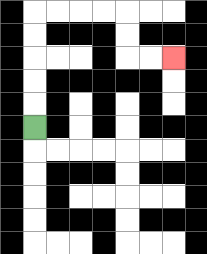{'start': '[1, 5]', 'end': '[7, 2]', 'path_directions': 'U,U,U,U,U,R,R,R,R,D,D,R,R', 'path_coordinates': '[[1, 5], [1, 4], [1, 3], [1, 2], [1, 1], [1, 0], [2, 0], [3, 0], [4, 0], [5, 0], [5, 1], [5, 2], [6, 2], [7, 2]]'}